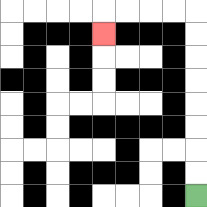{'start': '[8, 8]', 'end': '[4, 1]', 'path_directions': 'U,U,U,U,U,U,U,U,L,L,L,L,D', 'path_coordinates': '[[8, 8], [8, 7], [8, 6], [8, 5], [8, 4], [8, 3], [8, 2], [8, 1], [8, 0], [7, 0], [6, 0], [5, 0], [4, 0], [4, 1]]'}